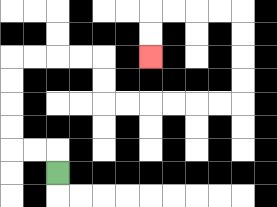{'start': '[2, 7]', 'end': '[6, 2]', 'path_directions': 'U,L,L,U,U,U,U,R,R,R,R,D,D,R,R,R,R,R,R,U,U,U,U,L,L,L,L,D,D', 'path_coordinates': '[[2, 7], [2, 6], [1, 6], [0, 6], [0, 5], [0, 4], [0, 3], [0, 2], [1, 2], [2, 2], [3, 2], [4, 2], [4, 3], [4, 4], [5, 4], [6, 4], [7, 4], [8, 4], [9, 4], [10, 4], [10, 3], [10, 2], [10, 1], [10, 0], [9, 0], [8, 0], [7, 0], [6, 0], [6, 1], [6, 2]]'}